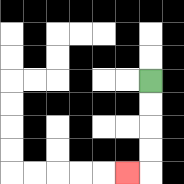{'start': '[6, 3]', 'end': '[5, 7]', 'path_directions': 'D,D,D,D,L', 'path_coordinates': '[[6, 3], [6, 4], [6, 5], [6, 6], [6, 7], [5, 7]]'}